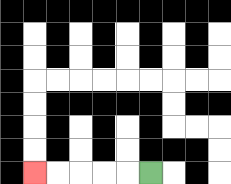{'start': '[6, 7]', 'end': '[1, 7]', 'path_directions': 'L,L,L,L,L', 'path_coordinates': '[[6, 7], [5, 7], [4, 7], [3, 7], [2, 7], [1, 7]]'}